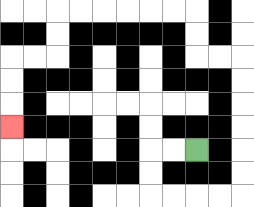{'start': '[8, 6]', 'end': '[0, 5]', 'path_directions': 'L,L,D,D,R,R,R,R,U,U,U,U,U,U,L,L,U,U,L,L,L,L,L,L,D,D,L,L,D,D,D', 'path_coordinates': '[[8, 6], [7, 6], [6, 6], [6, 7], [6, 8], [7, 8], [8, 8], [9, 8], [10, 8], [10, 7], [10, 6], [10, 5], [10, 4], [10, 3], [10, 2], [9, 2], [8, 2], [8, 1], [8, 0], [7, 0], [6, 0], [5, 0], [4, 0], [3, 0], [2, 0], [2, 1], [2, 2], [1, 2], [0, 2], [0, 3], [0, 4], [0, 5]]'}